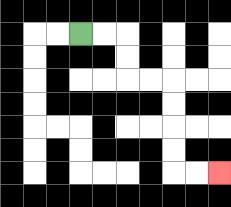{'start': '[3, 1]', 'end': '[9, 7]', 'path_directions': 'R,R,D,D,R,R,D,D,D,D,R,R', 'path_coordinates': '[[3, 1], [4, 1], [5, 1], [5, 2], [5, 3], [6, 3], [7, 3], [7, 4], [7, 5], [7, 6], [7, 7], [8, 7], [9, 7]]'}